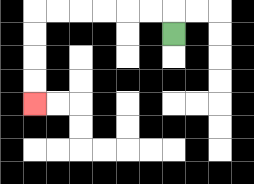{'start': '[7, 1]', 'end': '[1, 4]', 'path_directions': 'U,L,L,L,L,L,L,D,D,D,D', 'path_coordinates': '[[7, 1], [7, 0], [6, 0], [5, 0], [4, 0], [3, 0], [2, 0], [1, 0], [1, 1], [1, 2], [1, 3], [1, 4]]'}